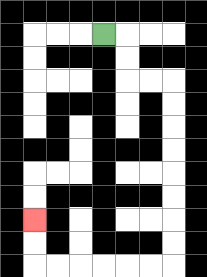{'start': '[4, 1]', 'end': '[1, 9]', 'path_directions': 'R,D,D,R,R,D,D,D,D,D,D,D,D,L,L,L,L,L,L,U,U', 'path_coordinates': '[[4, 1], [5, 1], [5, 2], [5, 3], [6, 3], [7, 3], [7, 4], [7, 5], [7, 6], [7, 7], [7, 8], [7, 9], [7, 10], [7, 11], [6, 11], [5, 11], [4, 11], [3, 11], [2, 11], [1, 11], [1, 10], [1, 9]]'}